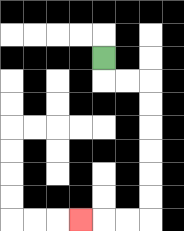{'start': '[4, 2]', 'end': '[3, 9]', 'path_directions': 'D,R,R,D,D,D,D,D,D,L,L,L', 'path_coordinates': '[[4, 2], [4, 3], [5, 3], [6, 3], [6, 4], [6, 5], [6, 6], [6, 7], [6, 8], [6, 9], [5, 9], [4, 9], [3, 9]]'}